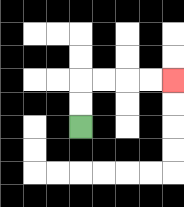{'start': '[3, 5]', 'end': '[7, 3]', 'path_directions': 'U,U,R,R,R,R', 'path_coordinates': '[[3, 5], [3, 4], [3, 3], [4, 3], [5, 3], [6, 3], [7, 3]]'}